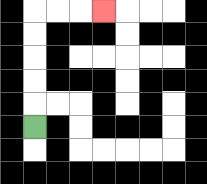{'start': '[1, 5]', 'end': '[4, 0]', 'path_directions': 'U,U,U,U,U,R,R,R', 'path_coordinates': '[[1, 5], [1, 4], [1, 3], [1, 2], [1, 1], [1, 0], [2, 0], [3, 0], [4, 0]]'}